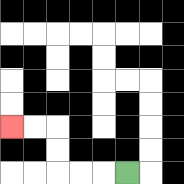{'start': '[5, 7]', 'end': '[0, 5]', 'path_directions': 'L,L,L,U,U,L,L', 'path_coordinates': '[[5, 7], [4, 7], [3, 7], [2, 7], [2, 6], [2, 5], [1, 5], [0, 5]]'}